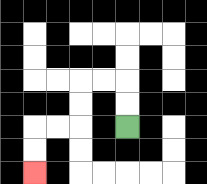{'start': '[5, 5]', 'end': '[1, 7]', 'path_directions': 'U,U,L,L,D,D,L,L,D,D', 'path_coordinates': '[[5, 5], [5, 4], [5, 3], [4, 3], [3, 3], [3, 4], [3, 5], [2, 5], [1, 5], [1, 6], [1, 7]]'}